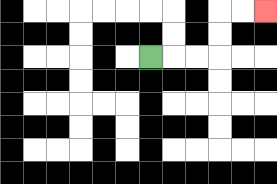{'start': '[6, 2]', 'end': '[11, 0]', 'path_directions': 'R,R,R,U,U,R,R', 'path_coordinates': '[[6, 2], [7, 2], [8, 2], [9, 2], [9, 1], [9, 0], [10, 0], [11, 0]]'}